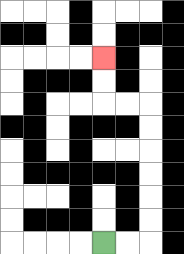{'start': '[4, 10]', 'end': '[4, 2]', 'path_directions': 'R,R,U,U,U,U,U,U,L,L,U,U', 'path_coordinates': '[[4, 10], [5, 10], [6, 10], [6, 9], [6, 8], [6, 7], [6, 6], [6, 5], [6, 4], [5, 4], [4, 4], [4, 3], [4, 2]]'}